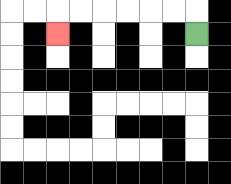{'start': '[8, 1]', 'end': '[2, 1]', 'path_directions': 'U,L,L,L,L,L,L,D', 'path_coordinates': '[[8, 1], [8, 0], [7, 0], [6, 0], [5, 0], [4, 0], [3, 0], [2, 0], [2, 1]]'}